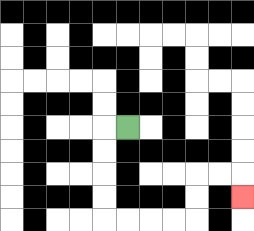{'start': '[5, 5]', 'end': '[10, 8]', 'path_directions': 'L,D,D,D,D,R,R,R,R,U,U,R,R,D', 'path_coordinates': '[[5, 5], [4, 5], [4, 6], [4, 7], [4, 8], [4, 9], [5, 9], [6, 9], [7, 9], [8, 9], [8, 8], [8, 7], [9, 7], [10, 7], [10, 8]]'}